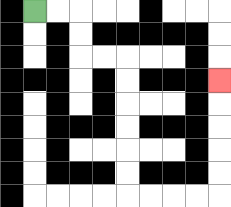{'start': '[1, 0]', 'end': '[9, 3]', 'path_directions': 'R,R,D,D,R,R,D,D,D,D,D,D,R,R,R,R,U,U,U,U,U', 'path_coordinates': '[[1, 0], [2, 0], [3, 0], [3, 1], [3, 2], [4, 2], [5, 2], [5, 3], [5, 4], [5, 5], [5, 6], [5, 7], [5, 8], [6, 8], [7, 8], [8, 8], [9, 8], [9, 7], [9, 6], [9, 5], [9, 4], [9, 3]]'}